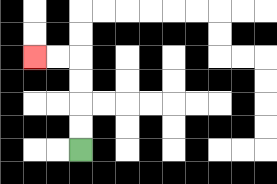{'start': '[3, 6]', 'end': '[1, 2]', 'path_directions': 'U,U,U,U,L,L', 'path_coordinates': '[[3, 6], [3, 5], [3, 4], [3, 3], [3, 2], [2, 2], [1, 2]]'}